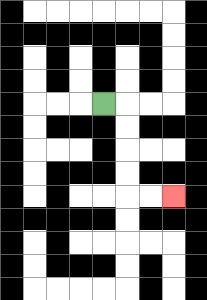{'start': '[4, 4]', 'end': '[7, 8]', 'path_directions': 'R,D,D,D,D,R,R', 'path_coordinates': '[[4, 4], [5, 4], [5, 5], [5, 6], [5, 7], [5, 8], [6, 8], [7, 8]]'}